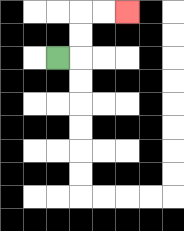{'start': '[2, 2]', 'end': '[5, 0]', 'path_directions': 'R,U,U,R,R', 'path_coordinates': '[[2, 2], [3, 2], [3, 1], [3, 0], [4, 0], [5, 0]]'}